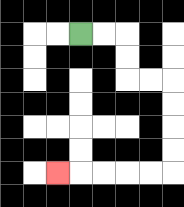{'start': '[3, 1]', 'end': '[2, 7]', 'path_directions': 'R,R,D,D,R,R,D,D,D,D,L,L,L,L,L', 'path_coordinates': '[[3, 1], [4, 1], [5, 1], [5, 2], [5, 3], [6, 3], [7, 3], [7, 4], [7, 5], [7, 6], [7, 7], [6, 7], [5, 7], [4, 7], [3, 7], [2, 7]]'}